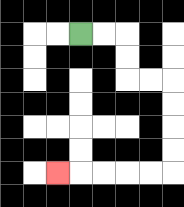{'start': '[3, 1]', 'end': '[2, 7]', 'path_directions': 'R,R,D,D,R,R,D,D,D,D,L,L,L,L,L', 'path_coordinates': '[[3, 1], [4, 1], [5, 1], [5, 2], [5, 3], [6, 3], [7, 3], [7, 4], [7, 5], [7, 6], [7, 7], [6, 7], [5, 7], [4, 7], [3, 7], [2, 7]]'}